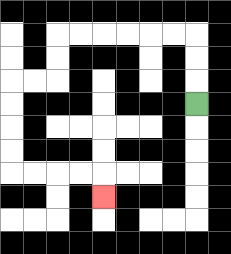{'start': '[8, 4]', 'end': '[4, 8]', 'path_directions': 'U,U,U,L,L,L,L,L,L,D,D,L,L,D,D,D,D,R,R,R,R,D', 'path_coordinates': '[[8, 4], [8, 3], [8, 2], [8, 1], [7, 1], [6, 1], [5, 1], [4, 1], [3, 1], [2, 1], [2, 2], [2, 3], [1, 3], [0, 3], [0, 4], [0, 5], [0, 6], [0, 7], [1, 7], [2, 7], [3, 7], [4, 7], [4, 8]]'}